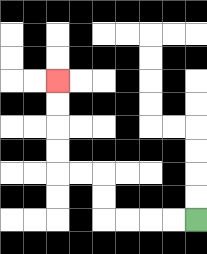{'start': '[8, 9]', 'end': '[2, 3]', 'path_directions': 'L,L,L,L,U,U,L,L,U,U,U,U', 'path_coordinates': '[[8, 9], [7, 9], [6, 9], [5, 9], [4, 9], [4, 8], [4, 7], [3, 7], [2, 7], [2, 6], [2, 5], [2, 4], [2, 3]]'}